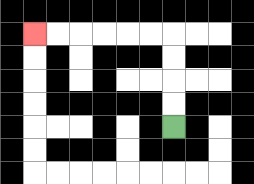{'start': '[7, 5]', 'end': '[1, 1]', 'path_directions': 'U,U,U,U,L,L,L,L,L,L', 'path_coordinates': '[[7, 5], [7, 4], [7, 3], [7, 2], [7, 1], [6, 1], [5, 1], [4, 1], [3, 1], [2, 1], [1, 1]]'}